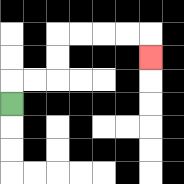{'start': '[0, 4]', 'end': '[6, 2]', 'path_directions': 'U,R,R,U,U,R,R,R,R,D', 'path_coordinates': '[[0, 4], [0, 3], [1, 3], [2, 3], [2, 2], [2, 1], [3, 1], [4, 1], [5, 1], [6, 1], [6, 2]]'}